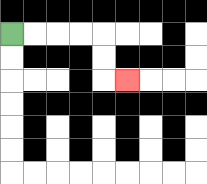{'start': '[0, 1]', 'end': '[5, 3]', 'path_directions': 'R,R,R,R,D,D,R', 'path_coordinates': '[[0, 1], [1, 1], [2, 1], [3, 1], [4, 1], [4, 2], [4, 3], [5, 3]]'}